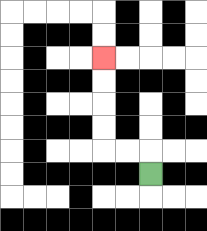{'start': '[6, 7]', 'end': '[4, 2]', 'path_directions': 'U,L,L,U,U,U,U', 'path_coordinates': '[[6, 7], [6, 6], [5, 6], [4, 6], [4, 5], [4, 4], [4, 3], [4, 2]]'}